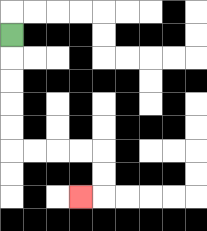{'start': '[0, 1]', 'end': '[3, 8]', 'path_directions': 'D,D,D,D,D,R,R,R,R,D,D,L', 'path_coordinates': '[[0, 1], [0, 2], [0, 3], [0, 4], [0, 5], [0, 6], [1, 6], [2, 6], [3, 6], [4, 6], [4, 7], [4, 8], [3, 8]]'}